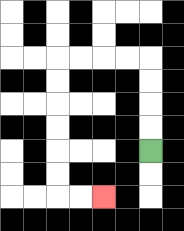{'start': '[6, 6]', 'end': '[4, 8]', 'path_directions': 'U,U,U,U,L,L,L,L,D,D,D,D,D,D,R,R', 'path_coordinates': '[[6, 6], [6, 5], [6, 4], [6, 3], [6, 2], [5, 2], [4, 2], [3, 2], [2, 2], [2, 3], [2, 4], [2, 5], [2, 6], [2, 7], [2, 8], [3, 8], [4, 8]]'}